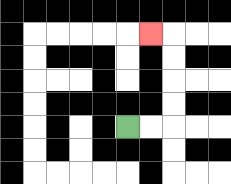{'start': '[5, 5]', 'end': '[6, 1]', 'path_directions': 'R,R,U,U,U,U,L', 'path_coordinates': '[[5, 5], [6, 5], [7, 5], [7, 4], [7, 3], [7, 2], [7, 1], [6, 1]]'}